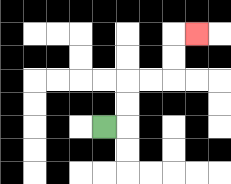{'start': '[4, 5]', 'end': '[8, 1]', 'path_directions': 'R,U,U,R,R,U,U,R', 'path_coordinates': '[[4, 5], [5, 5], [5, 4], [5, 3], [6, 3], [7, 3], [7, 2], [7, 1], [8, 1]]'}